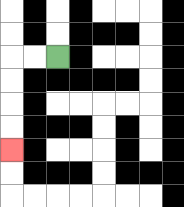{'start': '[2, 2]', 'end': '[0, 6]', 'path_directions': 'L,L,D,D,D,D', 'path_coordinates': '[[2, 2], [1, 2], [0, 2], [0, 3], [0, 4], [0, 5], [0, 6]]'}